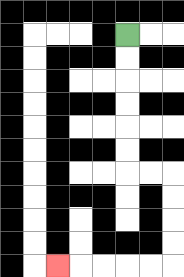{'start': '[5, 1]', 'end': '[2, 11]', 'path_directions': 'D,D,D,D,D,D,R,R,D,D,D,D,L,L,L,L,L', 'path_coordinates': '[[5, 1], [5, 2], [5, 3], [5, 4], [5, 5], [5, 6], [5, 7], [6, 7], [7, 7], [7, 8], [7, 9], [7, 10], [7, 11], [6, 11], [5, 11], [4, 11], [3, 11], [2, 11]]'}